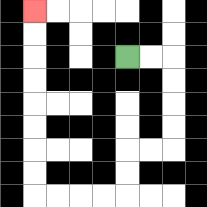{'start': '[5, 2]', 'end': '[1, 0]', 'path_directions': 'R,R,D,D,D,D,L,L,D,D,L,L,L,L,U,U,U,U,U,U,U,U', 'path_coordinates': '[[5, 2], [6, 2], [7, 2], [7, 3], [7, 4], [7, 5], [7, 6], [6, 6], [5, 6], [5, 7], [5, 8], [4, 8], [3, 8], [2, 8], [1, 8], [1, 7], [1, 6], [1, 5], [1, 4], [1, 3], [1, 2], [1, 1], [1, 0]]'}